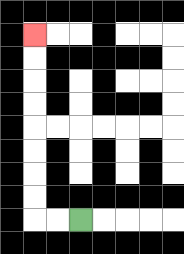{'start': '[3, 9]', 'end': '[1, 1]', 'path_directions': 'L,L,U,U,U,U,U,U,U,U', 'path_coordinates': '[[3, 9], [2, 9], [1, 9], [1, 8], [1, 7], [1, 6], [1, 5], [1, 4], [1, 3], [1, 2], [1, 1]]'}